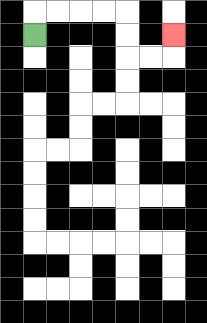{'start': '[1, 1]', 'end': '[7, 1]', 'path_directions': 'U,R,R,R,R,D,D,R,R,U', 'path_coordinates': '[[1, 1], [1, 0], [2, 0], [3, 0], [4, 0], [5, 0], [5, 1], [5, 2], [6, 2], [7, 2], [7, 1]]'}